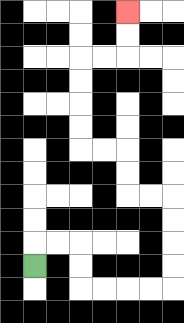{'start': '[1, 11]', 'end': '[5, 0]', 'path_directions': 'U,R,R,D,D,R,R,R,R,U,U,U,U,L,L,U,U,L,L,U,U,U,U,R,R,U,U', 'path_coordinates': '[[1, 11], [1, 10], [2, 10], [3, 10], [3, 11], [3, 12], [4, 12], [5, 12], [6, 12], [7, 12], [7, 11], [7, 10], [7, 9], [7, 8], [6, 8], [5, 8], [5, 7], [5, 6], [4, 6], [3, 6], [3, 5], [3, 4], [3, 3], [3, 2], [4, 2], [5, 2], [5, 1], [5, 0]]'}